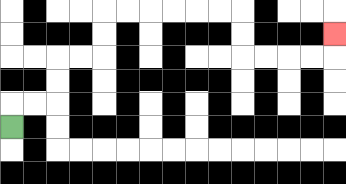{'start': '[0, 5]', 'end': '[14, 1]', 'path_directions': 'U,R,R,U,U,R,R,U,U,R,R,R,R,R,R,D,D,R,R,R,R,U', 'path_coordinates': '[[0, 5], [0, 4], [1, 4], [2, 4], [2, 3], [2, 2], [3, 2], [4, 2], [4, 1], [4, 0], [5, 0], [6, 0], [7, 0], [8, 0], [9, 0], [10, 0], [10, 1], [10, 2], [11, 2], [12, 2], [13, 2], [14, 2], [14, 1]]'}